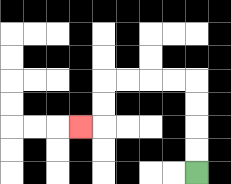{'start': '[8, 7]', 'end': '[3, 5]', 'path_directions': 'U,U,U,U,L,L,L,L,D,D,L', 'path_coordinates': '[[8, 7], [8, 6], [8, 5], [8, 4], [8, 3], [7, 3], [6, 3], [5, 3], [4, 3], [4, 4], [4, 5], [3, 5]]'}